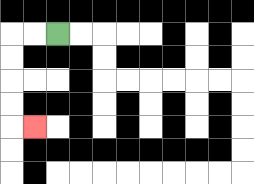{'start': '[2, 1]', 'end': '[1, 5]', 'path_directions': 'L,L,D,D,D,D,R', 'path_coordinates': '[[2, 1], [1, 1], [0, 1], [0, 2], [0, 3], [0, 4], [0, 5], [1, 5]]'}